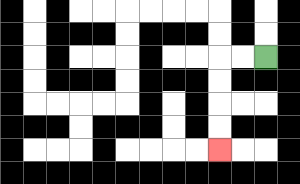{'start': '[11, 2]', 'end': '[9, 6]', 'path_directions': 'L,L,D,D,D,D', 'path_coordinates': '[[11, 2], [10, 2], [9, 2], [9, 3], [9, 4], [9, 5], [9, 6]]'}